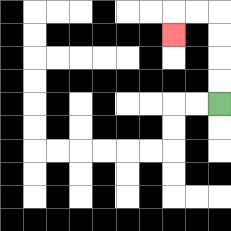{'start': '[9, 4]', 'end': '[7, 1]', 'path_directions': 'U,U,U,U,L,L,D', 'path_coordinates': '[[9, 4], [9, 3], [9, 2], [9, 1], [9, 0], [8, 0], [7, 0], [7, 1]]'}